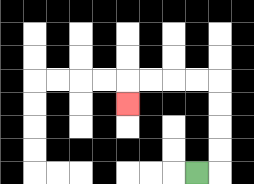{'start': '[8, 7]', 'end': '[5, 4]', 'path_directions': 'R,U,U,U,U,L,L,L,L,D', 'path_coordinates': '[[8, 7], [9, 7], [9, 6], [9, 5], [9, 4], [9, 3], [8, 3], [7, 3], [6, 3], [5, 3], [5, 4]]'}